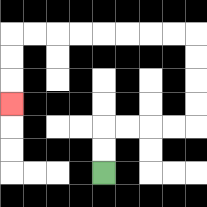{'start': '[4, 7]', 'end': '[0, 4]', 'path_directions': 'U,U,R,R,R,R,U,U,U,U,L,L,L,L,L,L,L,L,D,D,D', 'path_coordinates': '[[4, 7], [4, 6], [4, 5], [5, 5], [6, 5], [7, 5], [8, 5], [8, 4], [8, 3], [8, 2], [8, 1], [7, 1], [6, 1], [5, 1], [4, 1], [3, 1], [2, 1], [1, 1], [0, 1], [0, 2], [0, 3], [0, 4]]'}